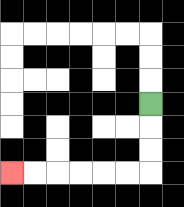{'start': '[6, 4]', 'end': '[0, 7]', 'path_directions': 'D,D,D,L,L,L,L,L,L', 'path_coordinates': '[[6, 4], [6, 5], [6, 6], [6, 7], [5, 7], [4, 7], [3, 7], [2, 7], [1, 7], [0, 7]]'}